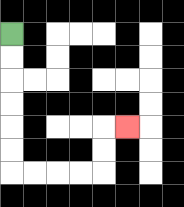{'start': '[0, 1]', 'end': '[5, 5]', 'path_directions': 'D,D,D,D,D,D,R,R,R,R,U,U,R', 'path_coordinates': '[[0, 1], [0, 2], [0, 3], [0, 4], [0, 5], [0, 6], [0, 7], [1, 7], [2, 7], [3, 7], [4, 7], [4, 6], [4, 5], [5, 5]]'}